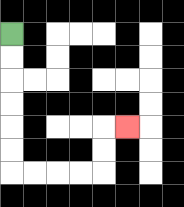{'start': '[0, 1]', 'end': '[5, 5]', 'path_directions': 'D,D,D,D,D,D,R,R,R,R,U,U,R', 'path_coordinates': '[[0, 1], [0, 2], [0, 3], [0, 4], [0, 5], [0, 6], [0, 7], [1, 7], [2, 7], [3, 7], [4, 7], [4, 6], [4, 5], [5, 5]]'}